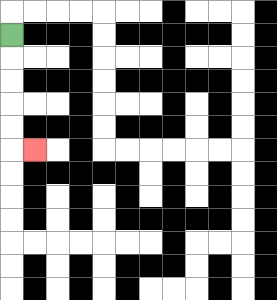{'start': '[0, 1]', 'end': '[1, 6]', 'path_directions': 'D,D,D,D,D,R', 'path_coordinates': '[[0, 1], [0, 2], [0, 3], [0, 4], [0, 5], [0, 6], [1, 6]]'}